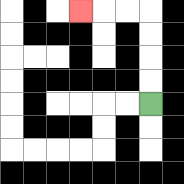{'start': '[6, 4]', 'end': '[3, 0]', 'path_directions': 'U,U,U,U,L,L,L', 'path_coordinates': '[[6, 4], [6, 3], [6, 2], [6, 1], [6, 0], [5, 0], [4, 0], [3, 0]]'}